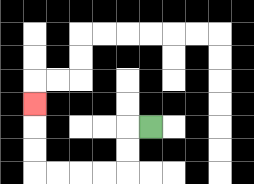{'start': '[6, 5]', 'end': '[1, 4]', 'path_directions': 'L,D,D,L,L,L,L,U,U,U', 'path_coordinates': '[[6, 5], [5, 5], [5, 6], [5, 7], [4, 7], [3, 7], [2, 7], [1, 7], [1, 6], [1, 5], [1, 4]]'}